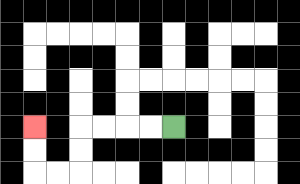{'start': '[7, 5]', 'end': '[1, 5]', 'path_directions': 'L,L,L,L,D,D,L,L,U,U', 'path_coordinates': '[[7, 5], [6, 5], [5, 5], [4, 5], [3, 5], [3, 6], [3, 7], [2, 7], [1, 7], [1, 6], [1, 5]]'}